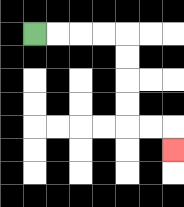{'start': '[1, 1]', 'end': '[7, 6]', 'path_directions': 'R,R,R,R,D,D,D,D,R,R,D', 'path_coordinates': '[[1, 1], [2, 1], [3, 1], [4, 1], [5, 1], [5, 2], [5, 3], [5, 4], [5, 5], [6, 5], [7, 5], [7, 6]]'}